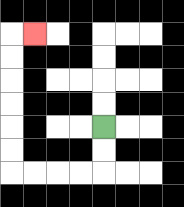{'start': '[4, 5]', 'end': '[1, 1]', 'path_directions': 'D,D,L,L,L,L,U,U,U,U,U,U,R', 'path_coordinates': '[[4, 5], [4, 6], [4, 7], [3, 7], [2, 7], [1, 7], [0, 7], [0, 6], [0, 5], [0, 4], [0, 3], [0, 2], [0, 1], [1, 1]]'}